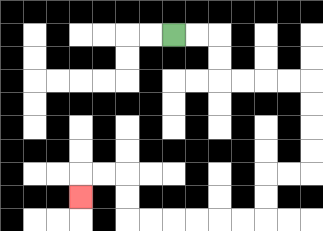{'start': '[7, 1]', 'end': '[3, 8]', 'path_directions': 'R,R,D,D,R,R,R,R,D,D,D,D,L,L,D,D,L,L,L,L,L,L,U,U,L,L,D', 'path_coordinates': '[[7, 1], [8, 1], [9, 1], [9, 2], [9, 3], [10, 3], [11, 3], [12, 3], [13, 3], [13, 4], [13, 5], [13, 6], [13, 7], [12, 7], [11, 7], [11, 8], [11, 9], [10, 9], [9, 9], [8, 9], [7, 9], [6, 9], [5, 9], [5, 8], [5, 7], [4, 7], [3, 7], [3, 8]]'}